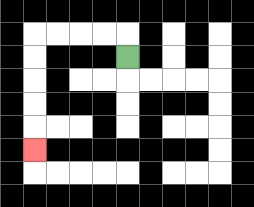{'start': '[5, 2]', 'end': '[1, 6]', 'path_directions': 'U,L,L,L,L,D,D,D,D,D', 'path_coordinates': '[[5, 2], [5, 1], [4, 1], [3, 1], [2, 1], [1, 1], [1, 2], [1, 3], [1, 4], [1, 5], [1, 6]]'}